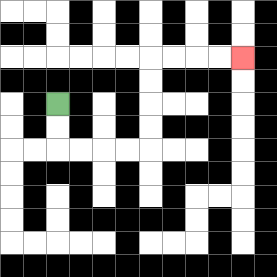{'start': '[2, 4]', 'end': '[10, 2]', 'path_directions': 'D,D,R,R,R,R,U,U,U,U,R,R,R,R', 'path_coordinates': '[[2, 4], [2, 5], [2, 6], [3, 6], [4, 6], [5, 6], [6, 6], [6, 5], [6, 4], [6, 3], [6, 2], [7, 2], [8, 2], [9, 2], [10, 2]]'}